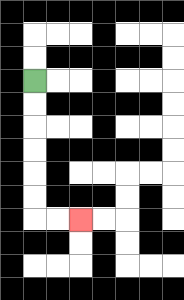{'start': '[1, 3]', 'end': '[3, 9]', 'path_directions': 'D,D,D,D,D,D,R,R', 'path_coordinates': '[[1, 3], [1, 4], [1, 5], [1, 6], [1, 7], [1, 8], [1, 9], [2, 9], [3, 9]]'}